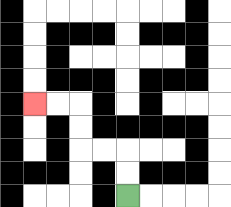{'start': '[5, 8]', 'end': '[1, 4]', 'path_directions': 'U,U,L,L,U,U,L,L', 'path_coordinates': '[[5, 8], [5, 7], [5, 6], [4, 6], [3, 6], [3, 5], [3, 4], [2, 4], [1, 4]]'}